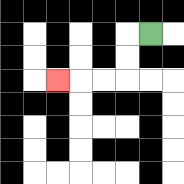{'start': '[6, 1]', 'end': '[2, 3]', 'path_directions': 'L,D,D,L,L,L', 'path_coordinates': '[[6, 1], [5, 1], [5, 2], [5, 3], [4, 3], [3, 3], [2, 3]]'}